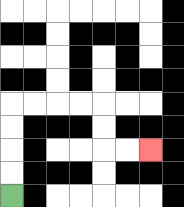{'start': '[0, 8]', 'end': '[6, 6]', 'path_directions': 'U,U,U,U,R,R,R,R,D,D,R,R', 'path_coordinates': '[[0, 8], [0, 7], [0, 6], [0, 5], [0, 4], [1, 4], [2, 4], [3, 4], [4, 4], [4, 5], [4, 6], [5, 6], [6, 6]]'}